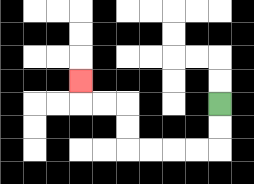{'start': '[9, 4]', 'end': '[3, 3]', 'path_directions': 'D,D,L,L,L,L,U,U,L,L,U', 'path_coordinates': '[[9, 4], [9, 5], [9, 6], [8, 6], [7, 6], [6, 6], [5, 6], [5, 5], [5, 4], [4, 4], [3, 4], [3, 3]]'}